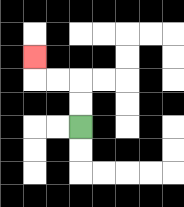{'start': '[3, 5]', 'end': '[1, 2]', 'path_directions': 'U,U,L,L,U', 'path_coordinates': '[[3, 5], [3, 4], [3, 3], [2, 3], [1, 3], [1, 2]]'}